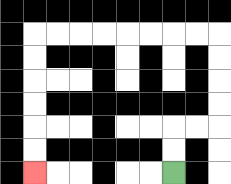{'start': '[7, 7]', 'end': '[1, 7]', 'path_directions': 'U,U,R,R,U,U,U,U,L,L,L,L,L,L,L,L,D,D,D,D,D,D', 'path_coordinates': '[[7, 7], [7, 6], [7, 5], [8, 5], [9, 5], [9, 4], [9, 3], [9, 2], [9, 1], [8, 1], [7, 1], [6, 1], [5, 1], [4, 1], [3, 1], [2, 1], [1, 1], [1, 2], [1, 3], [1, 4], [1, 5], [1, 6], [1, 7]]'}